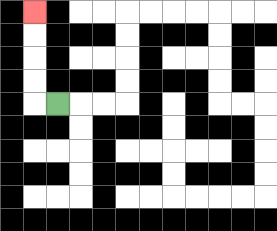{'start': '[2, 4]', 'end': '[1, 0]', 'path_directions': 'L,U,U,U,U', 'path_coordinates': '[[2, 4], [1, 4], [1, 3], [1, 2], [1, 1], [1, 0]]'}